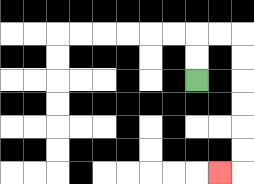{'start': '[8, 3]', 'end': '[9, 7]', 'path_directions': 'U,U,R,R,D,D,D,D,D,D,L', 'path_coordinates': '[[8, 3], [8, 2], [8, 1], [9, 1], [10, 1], [10, 2], [10, 3], [10, 4], [10, 5], [10, 6], [10, 7], [9, 7]]'}